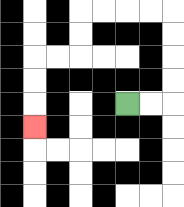{'start': '[5, 4]', 'end': '[1, 5]', 'path_directions': 'R,R,U,U,U,U,L,L,L,L,D,D,L,L,D,D,D', 'path_coordinates': '[[5, 4], [6, 4], [7, 4], [7, 3], [7, 2], [7, 1], [7, 0], [6, 0], [5, 0], [4, 0], [3, 0], [3, 1], [3, 2], [2, 2], [1, 2], [1, 3], [1, 4], [1, 5]]'}